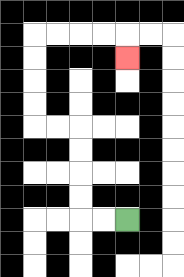{'start': '[5, 9]', 'end': '[5, 2]', 'path_directions': 'L,L,U,U,U,U,L,L,U,U,U,U,R,R,R,R,D', 'path_coordinates': '[[5, 9], [4, 9], [3, 9], [3, 8], [3, 7], [3, 6], [3, 5], [2, 5], [1, 5], [1, 4], [1, 3], [1, 2], [1, 1], [2, 1], [3, 1], [4, 1], [5, 1], [5, 2]]'}